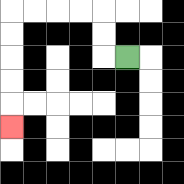{'start': '[5, 2]', 'end': '[0, 5]', 'path_directions': 'L,U,U,L,L,L,L,D,D,D,D,D', 'path_coordinates': '[[5, 2], [4, 2], [4, 1], [4, 0], [3, 0], [2, 0], [1, 0], [0, 0], [0, 1], [0, 2], [0, 3], [0, 4], [0, 5]]'}